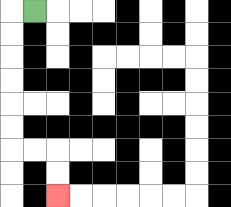{'start': '[1, 0]', 'end': '[2, 8]', 'path_directions': 'L,D,D,D,D,D,D,R,R,D,D', 'path_coordinates': '[[1, 0], [0, 0], [0, 1], [0, 2], [0, 3], [0, 4], [0, 5], [0, 6], [1, 6], [2, 6], [2, 7], [2, 8]]'}